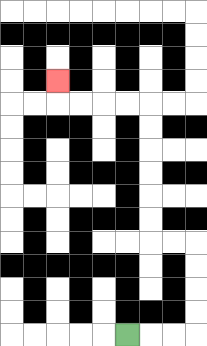{'start': '[5, 14]', 'end': '[2, 3]', 'path_directions': 'R,R,R,U,U,U,U,L,L,U,U,U,U,U,U,L,L,L,L,U', 'path_coordinates': '[[5, 14], [6, 14], [7, 14], [8, 14], [8, 13], [8, 12], [8, 11], [8, 10], [7, 10], [6, 10], [6, 9], [6, 8], [6, 7], [6, 6], [6, 5], [6, 4], [5, 4], [4, 4], [3, 4], [2, 4], [2, 3]]'}